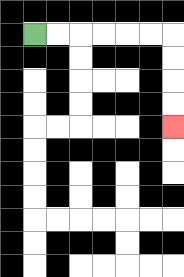{'start': '[1, 1]', 'end': '[7, 5]', 'path_directions': 'R,R,R,R,R,R,D,D,D,D', 'path_coordinates': '[[1, 1], [2, 1], [3, 1], [4, 1], [5, 1], [6, 1], [7, 1], [7, 2], [7, 3], [7, 4], [7, 5]]'}